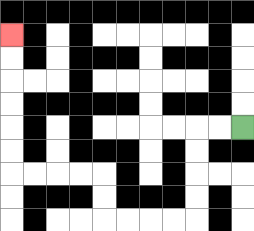{'start': '[10, 5]', 'end': '[0, 1]', 'path_directions': 'L,L,D,D,D,D,L,L,L,L,U,U,L,L,L,L,U,U,U,U,U,U', 'path_coordinates': '[[10, 5], [9, 5], [8, 5], [8, 6], [8, 7], [8, 8], [8, 9], [7, 9], [6, 9], [5, 9], [4, 9], [4, 8], [4, 7], [3, 7], [2, 7], [1, 7], [0, 7], [0, 6], [0, 5], [0, 4], [0, 3], [0, 2], [0, 1]]'}